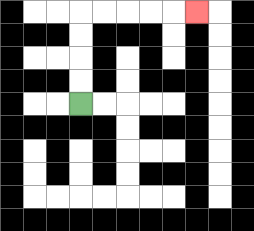{'start': '[3, 4]', 'end': '[8, 0]', 'path_directions': 'U,U,U,U,R,R,R,R,R', 'path_coordinates': '[[3, 4], [3, 3], [3, 2], [3, 1], [3, 0], [4, 0], [5, 0], [6, 0], [7, 0], [8, 0]]'}